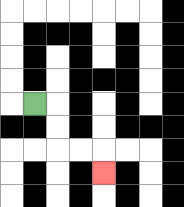{'start': '[1, 4]', 'end': '[4, 7]', 'path_directions': 'R,D,D,R,R,D', 'path_coordinates': '[[1, 4], [2, 4], [2, 5], [2, 6], [3, 6], [4, 6], [4, 7]]'}